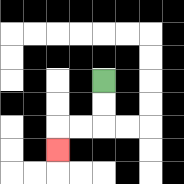{'start': '[4, 3]', 'end': '[2, 6]', 'path_directions': 'D,D,L,L,D', 'path_coordinates': '[[4, 3], [4, 4], [4, 5], [3, 5], [2, 5], [2, 6]]'}